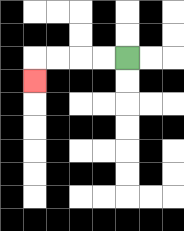{'start': '[5, 2]', 'end': '[1, 3]', 'path_directions': 'L,L,L,L,D', 'path_coordinates': '[[5, 2], [4, 2], [3, 2], [2, 2], [1, 2], [1, 3]]'}